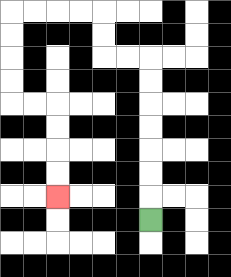{'start': '[6, 9]', 'end': '[2, 8]', 'path_directions': 'U,U,U,U,U,U,U,L,L,U,U,L,L,L,L,D,D,D,D,R,R,D,D,D,D', 'path_coordinates': '[[6, 9], [6, 8], [6, 7], [6, 6], [6, 5], [6, 4], [6, 3], [6, 2], [5, 2], [4, 2], [4, 1], [4, 0], [3, 0], [2, 0], [1, 0], [0, 0], [0, 1], [0, 2], [0, 3], [0, 4], [1, 4], [2, 4], [2, 5], [2, 6], [2, 7], [2, 8]]'}